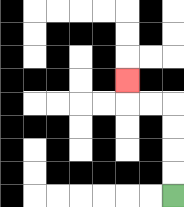{'start': '[7, 8]', 'end': '[5, 3]', 'path_directions': 'U,U,U,U,L,L,U', 'path_coordinates': '[[7, 8], [7, 7], [7, 6], [7, 5], [7, 4], [6, 4], [5, 4], [5, 3]]'}